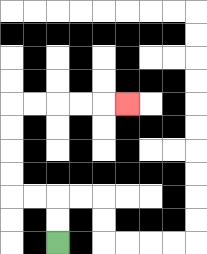{'start': '[2, 10]', 'end': '[5, 4]', 'path_directions': 'U,U,L,L,U,U,U,U,R,R,R,R,R', 'path_coordinates': '[[2, 10], [2, 9], [2, 8], [1, 8], [0, 8], [0, 7], [0, 6], [0, 5], [0, 4], [1, 4], [2, 4], [3, 4], [4, 4], [5, 4]]'}